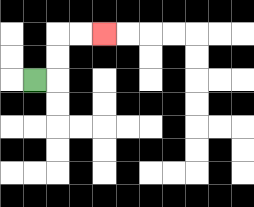{'start': '[1, 3]', 'end': '[4, 1]', 'path_directions': 'R,U,U,R,R', 'path_coordinates': '[[1, 3], [2, 3], [2, 2], [2, 1], [3, 1], [4, 1]]'}